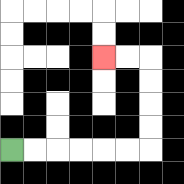{'start': '[0, 6]', 'end': '[4, 2]', 'path_directions': 'R,R,R,R,R,R,U,U,U,U,L,L', 'path_coordinates': '[[0, 6], [1, 6], [2, 6], [3, 6], [4, 6], [5, 6], [6, 6], [6, 5], [6, 4], [6, 3], [6, 2], [5, 2], [4, 2]]'}